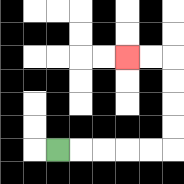{'start': '[2, 6]', 'end': '[5, 2]', 'path_directions': 'R,R,R,R,R,U,U,U,U,L,L', 'path_coordinates': '[[2, 6], [3, 6], [4, 6], [5, 6], [6, 6], [7, 6], [7, 5], [7, 4], [7, 3], [7, 2], [6, 2], [5, 2]]'}